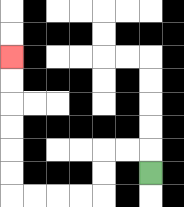{'start': '[6, 7]', 'end': '[0, 2]', 'path_directions': 'U,L,L,D,D,L,L,L,L,U,U,U,U,U,U', 'path_coordinates': '[[6, 7], [6, 6], [5, 6], [4, 6], [4, 7], [4, 8], [3, 8], [2, 8], [1, 8], [0, 8], [0, 7], [0, 6], [0, 5], [0, 4], [0, 3], [0, 2]]'}